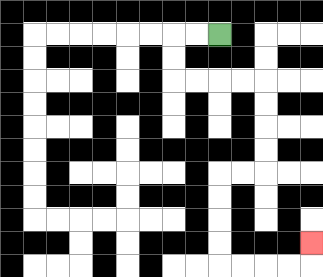{'start': '[9, 1]', 'end': '[13, 10]', 'path_directions': 'L,L,D,D,R,R,R,R,D,D,D,D,L,L,D,D,D,D,R,R,R,R,U', 'path_coordinates': '[[9, 1], [8, 1], [7, 1], [7, 2], [7, 3], [8, 3], [9, 3], [10, 3], [11, 3], [11, 4], [11, 5], [11, 6], [11, 7], [10, 7], [9, 7], [9, 8], [9, 9], [9, 10], [9, 11], [10, 11], [11, 11], [12, 11], [13, 11], [13, 10]]'}